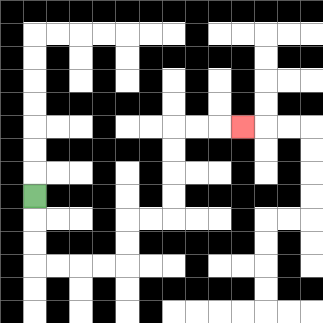{'start': '[1, 8]', 'end': '[10, 5]', 'path_directions': 'D,D,D,R,R,R,R,U,U,R,R,U,U,U,U,R,R,R', 'path_coordinates': '[[1, 8], [1, 9], [1, 10], [1, 11], [2, 11], [3, 11], [4, 11], [5, 11], [5, 10], [5, 9], [6, 9], [7, 9], [7, 8], [7, 7], [7, 6], [7, 5], [8, 5], [9, 5], [10, 5]]'}